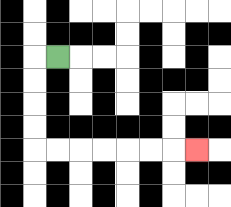{'start': '[2, 2]', 'end': '[8, 6]', 'path_directions': 'L,D,D,D,D,R,R,R,R,R,R,R', 'path_coordinates': '[[2, 2], [1, 2], [1, 3], [1, 4], [1, 5], [1, 6], [2, 6], [3, 6], [4, 6], [5, 6], [6, 6], [7, 6], [8, 6]]'}